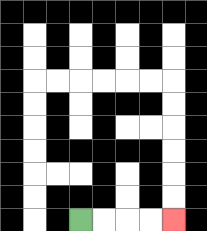{'start': '[3, 9]', 'end': '[7, 9]', 'path_directions': 'R,R,R,R', 'path_coordinates': '[[3, 9], [4, 9], [5, 9], [6, 9], [7, 9]]'}